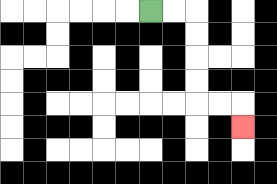{'start': '[6, 0]', 'end': '[10, 5]', 'path_directions': 'R,R,D,D,D,D,R,R,D', 'path_coordinates': '[[6, 0], [7, 0], [8, 0], [8, 1], [8, 2], [8, 3], [8, 4], [9, 4], [10, 4], [10, 5]]'}